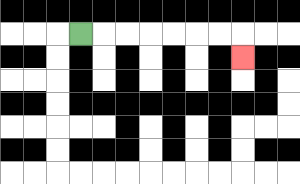{'start': '[3, 1]', 'end': '[10, 2]', 'path_directions': 'R,R,R,R,R,R,R,D', 'path_coordinates': '[[3, 1], [4, 1], [5, 1], [6, 1], [7, 1], [8, 1], [9, 1], [10, 1], [10, 2]]'}